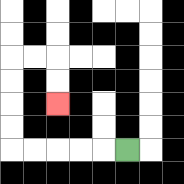{'start': '[5, 6]', 'end': '[2, 4]', 'path_directions': 'L,L,L,L,L,U,U,U,U,R,R,D,D', 'path_coordinates': '[[5, 6], [4, 6], [3, 6], [2, 6], [1, 6], [0, 6], [0, 5], [0, 4], [0, 3], [0, 2], [1, 2], [2, 2], [2, 3], [2, 4]]'}